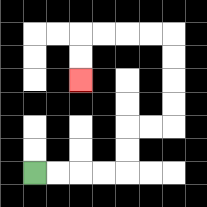{'start': '[1, 7]', 'end': '[3, 3]', 'path_directions': 'R,R,R,R,U,U,R,R,U,U,U,U,L,L,L,L,D,D', 'path_coordinates': '[[1, 7], [2, 7], [3, 7], [4, 7], [5, 7], [5, 6], [5, 5], [6, 5], [7, 5], [7, 4], [7, 3], [7, 2], [7, 1], [6, 1], [5, 1], [4, 1], [3, 1], [3, 2], [3, 3]]'}